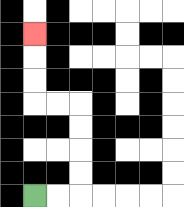{'start': '[1, 8]', 'end': '[1, 1]', 'path_directions': 'R,R,U,U,U,U,L,L,U,U,U', 'path_coordinates': '[[1, 8], [2, 8], [3, 8], [3, 7], [3, 6], [3, 5], [3, 4], [2, 4], [1, 4], [1, 3], [1, 2], [1, 1]]'}